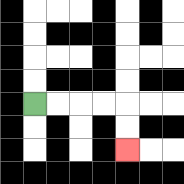{'start': '[1, 4]', 'end': '[5, 6]', 'path_directions': 'R,R,R,R,D,D', 'path_coordinates': '[[1, 4], [2, 4], [3, 4], [4, 4], [5, 4], [5, 5], [5, 6]]'}